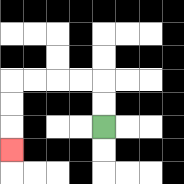{'start': '[4, 5]', 'end': '[0, 6]', 'path_directions': 'U,U,L,L,L,L,D,D,D', 'path_coordinates': '[[4, 5], [4, 4], [4, 3], [3, 3], [2, 3], [1, 3], [0, 3], [0, 4], [0, 5], [0, 6]]'}